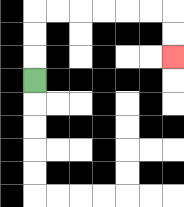{'start': '[1, 3]', 'end': '[7, 2]', 'path_directions': 'U,U,U,R,R,R,R,R,R,D,D', 'path_coordinates': '[[1, 3], [1, 2], [1, 1], [1, 0], [2, 0], [3, 0], [4, 0], [5, 0], [6, 0], [7, 0], [7, 1], [7, 2]]'}